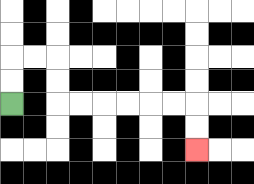{'start': '[0, 4]', 'end': '[8, 6]', 'path_directions': 'U,U,R,R,D,D,R,R,R,R,R,R,D,D', 'path_coordinates': '[[0, 4], [0, 3], [0, 2], [1, 2], [2, 2], [2, 3], [2, 4], [3, 4], [4, 4], [5, 4], [6, 4], [7, 4], [8, 4], [8, 5], [8, 6]]'}